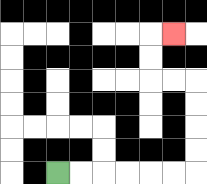{'start': '[2, 7]', 'end': '[7, 1]', 'path_directions': 'R,R,R,R,R,R,U,U,U,U,L,L,U,U,R', 'path_coordinates': '[[2, 7], [3, 7], [4, 7], [5, 7], [6, 7], [7, 7], [8, 7], [8, 6], [8, 5], [8, 4], [8, 3], [7, 3], [6, 3], [6, 2], [6, 1], [7, 1]]'}